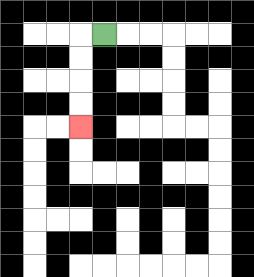{'start': '[4, 1]', 'end': '[3, 5]', 'path_directions': 'L,D,D,D,D', 'path_coordinates': '[[4, 1], [3, 1], [3, 2], [3, 3], [3, 4], [3, 5]]'}